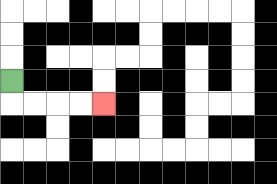{'start': '[0, 3]', 'end': '[4, 4]', 'path_directions': 'D,R,R,R,R', 'path_coordinates': '[[0, 3], [0, 4], [1, 4], [2, 4], [3, 4], [4, 4]]'}